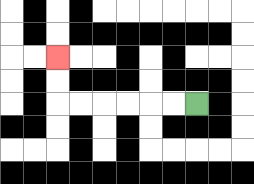{'start': '[8, 4]', 'end': '[2, 2]', 'path_directions': 'L,L,L,L,L,L,U,U', 'path_coordinates': '[[8, 4], [7, 4], [6, 4], [5, 4], [4, 4], [3, 4], [2, 4], [2, 3], [2, 2]]'}